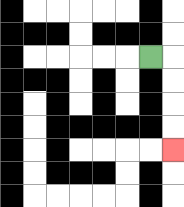{'start': '[6, 2]', 'end': '[7, 6]', 'path_directions': 'R,D,D,D,D', 'path_coordinates': '[[6, 2], [7, 2], [7, 3], [7, 4], [7, 5], [7, 6]]'}